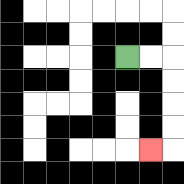{'start': '[5, 2]', 'end': '[6, 6]', 'path_directions': 'R,R,D,D,D,D,L', 'path_coordinates': '[[5, 2], [6, 2], [7, 2], [7, 3], [7, 4], [7, 5], [7, 6], [6, 6]]'}